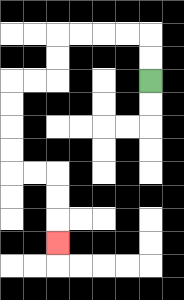{'start': '[6, 3]', 'end': '[2, 10]', 'path_directions': 'U,U,L,L,L,L,D,D,L,L,D,D,D,D,R,R,D,D,D', 'path_coordinates': '[[6, 3], [6, 2], [6, 1], [5, 1], [4, 1], [3, 1], [2, 1], [2, 2], [2, 3], [1, 3], [0, 3], [0, 4], [0, 5], [0, 6], [0, 7], [1, 7], [2, 7], [2, 8], [2, 9], [2, 10]]'}